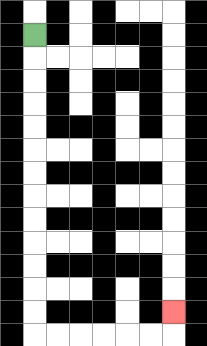{'start': '[1, 1]', 'end': '[7, 13]', 'path_directions': 'D,D,D,D,D,D,D,D,D,D,D,D,D,R,R,R,R,R,R,U', 'path_coordinates': '[[1, 1], [1, 2], [1, 3], [1, 4], [1, 5], [1, 6], [1, 7], [1, 8], [1, 9], [1, 10], [1, 11], [1, 12], [1, 13], [1, 14], [2, 14], [3, 14], [4, 14], [5, 14], [6, 14], [7, 14], [7, 13]]'}